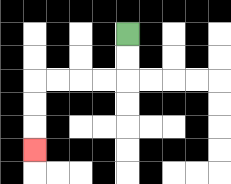{'start': '[5, 1]', 'end': '[1, 6]', 'path_directions': 'D,D,L,L,L,L,D,D,D', 'path_coordinates': '[[5, 1], [5, 2], [5, 3], [4, 3], [3, 3], [2, 3], [1, 3], [1, 4], [1, 5], [1, 6]]'}